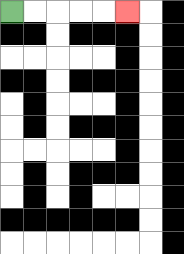{'start': '[0, 0]', 'end': '[5, 0]', 'path_directions': 'R,R,R,R,R', 'path_coordinates': '[[0, 0], [1, 0], [2, 0], [3, 0], [4, 0], [5, 0]]'}